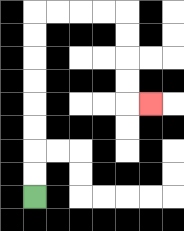{'start': '[1, 8]', 'end': '[6, 4]', 'path_directions': 'U,U,U,U,U,U,U,U,R,R,R,R,D,D,D,D,R', 'path_coordinates': '[[1, 8], [1, 7], [1, 6], [1, 5], [1, 4], [1, 3], [1, 2], [1, 1], [1, 0], [2, 0], [3, 0], [4, 0], [5, 0], [5, 1], [5, 2], [5, 3], [5, 4], [6, 4]]'}